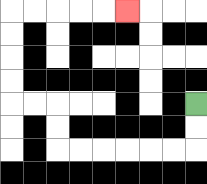{'start': '[8, 4]', 'end': '[5, 0]', 'path_directions': 'D,D,L,L,L,L,L,L,U,U,L,L,U,U,U,U,R,R,R,R,R', 'path_coordinates': '[[8, 4], [8, 5], [8, 6], [7, 6], [6, 6], [5, 6], [4, 6], [3, 6], [2, 6], [2, 5], [2, 4], [1, 4], [0, 4], [0, 3], [0, 2], [0, 1], [0, 0], [1, 0], [2, 0], [3, 0], [4, 0], [5, 0]]'}